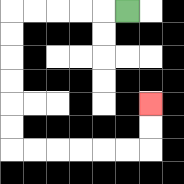{'start': '[5, 0]', 'end': '[6, 4]', 'path_directions': 'L,L,L,L,L,D,D,D,D,D,D,R,R,R,R,R,R,U,U', 'path_coordinates': '[[5, 0], [4, 0], [3, 0], [2, 0], [1, 0], [0, 0], [0, 1], [0, 2], [0, 3], [0, 4], [0, 5], [0, 6], [1, 6], [2, 6], [3, 6], [4, 6], [5, 6], [6, 6], [6, 5], [6, 4]]'}